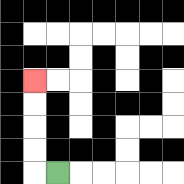{'start': '[2, 7]', 'end': '[1, 3]', 'path_directions': 'L,U,U,U,U', 'path_coordinates': '[[2, 7], [1, 7], [1, 6], [1, 5], [1, 4], [1, 3]]'}